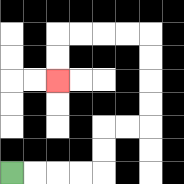{'start': '[0, 7]', 'end': '[2, 3]', 'path_directions': 'R,R,R,R,U,U,R,R,U,U,U,U,L,L,L,L,D,D', 'path_coordinates': '[[0, 7], [1, 7], [2, 7], [3, 7], [4, 7], [4, 6], [4, 5], [5, 5], [6, 5], [6, 4], [6, 3], [6, 2], [6, 1], [5, 1], [4, 1], [3, 1], [2, 1], [2, 2], [2, 3]]'}